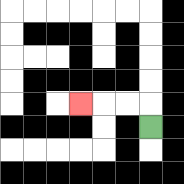{'start': '[6, 5]', 'end': '[3, 4]', 'path_directions': 'U,L,L,L', 'path_coordinates': '[[6, 5], [6, 4], [5, 4], [4, 4], [3, 4]]'}